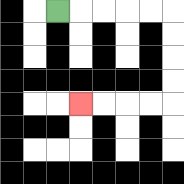{'start': '[2, 0]', 'end': '[3, 4]', 'path_directions': 'R,R,R,R,R,D,D,D,D,L,L,L,L', 'path_coordinates': '[[2, 0], [3, 0], [4, 0], [5, 0], [6, 0], [7, 0], [7, 1], [7, 2], [7, 3], [7, 4], [6, 4], [5, 4], [4, 4], [3, 4]]'}